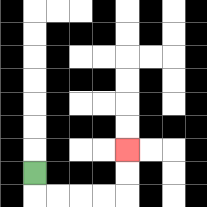{'start': '[1, 7]', 'end': '[5, 6]', 'path_directions': 'D,R,R,R,R,U,U', 'path_coordinates': '[[1, 7], [1, 8], [2, 8], [3, 8], [4, 8], [5, 8], [5, 7], [5, 6]]'}